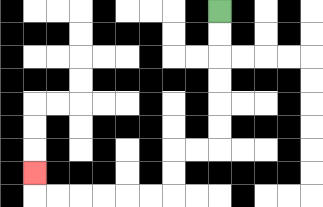{'start': '[9, 0]', 'end': '[1, 7]', 'path_directions': 'D,D,D,D,D,D,L,L,D,D,L,L,L,L,L,L,U', 'path_coordinates': '[[9, 0], [9, 1], [9, 2], [9, 3], [9, 4], [9, 5], [9, 6], [8, 6], [7, 6], [7, 7], [7, 8], [6, 8], [5, 8], [4, 8], [3, 8], [2, 8], [1, 8], [1, 7]]'}